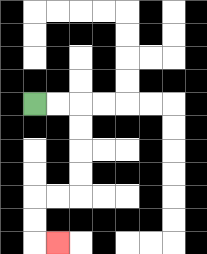{'start': '[1, 4]', 'end': '[2, 10]', 'path_directions': 'R,R,D,D,D,D,L,L,D,D,R', 'path_coordinates': '[[1, 4], [2, 4], [3, 4], [3, 5], [3, 6], [3, 7], [3, 8], [2, 8], [1, 8], [1, 9], [1, 10], [2, 10]]'}